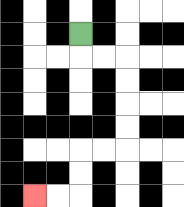{'start': '[3, 1]', 'end': '[1, 8]', 'path_directions': 'D,R,R,D,D,D,D,L,L,D,D,L,L', 'path_coordinates': '[[3, 1], [3, 2], [4, 2], [5, 2], [5, 3], [5, 4], [5, 5], [5, 6], [4, 6], [3, 6], [3, 7], [3, 8], [2, 8], [1, 8]]'}